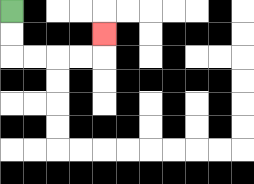{'start': '[0, 0]', 'end': '[4, 1]', 'path_directions': 'D,D,R,R,R,R,U', 'path_coordinates': '[[0, 0], [0, 1], [0, 2], [1, 2], [2, 2], [3, 2], [4, 2], [4, 1]]'}